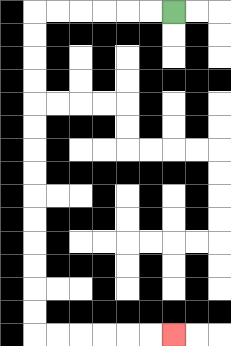{'start': '[7, 0]', 'end': '[7, 14]', 'path_directions': 'L,L,L,L,L,L,D,D,D,D,D,D,D,D,D,D,D,D,D,D,R,R,R,R,R,R', 'path_coordinates': '[[7, 0], [6, 0], [5, 0], [4, 0], [3, 0], [2, 0], [1, 0], [1, 1], [1, 2], [1, 3], [1, 4], [1, 5], [1, 6], [1, 7], [1, 8], [1, 9], [1, 10], [1, 11], [1, 12], [1, 13], [1, 14], [2, 14], [3, 14], [4, 14], [5, 14], [6, 14], [7, 14]]'}